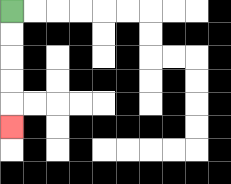{'start': '[0, 0]', 'end': '[0, 5]', 'path_directions': 'D,D,D,D,D', 'path_coordinates': '[[0, 0], [0, 1], [0, 2], [0, 3], [0, 4], [0, 5]]'}